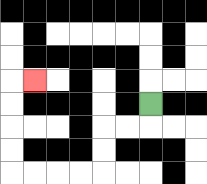{'start': '[6, 4]', 'end': '[1, 3]', 'path_directions': 'D,L,L,D,D,L,L,L,L,U,U,U,U,R', 'path_coordinates': '[[6, 4], [6, 5], [5, 5], [4, 5], [4, 6], [4, 7], [3, 7], [2, 7], [1, 7], [0, 7], [0, 6], [0, 5], [0, 4], [0, 3], [1, 3]]'}